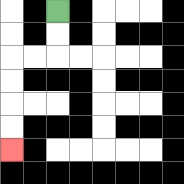{'start': '[2, 0]', 'end': '[0, 6]', 'path_directions': 'D,D,L,L,D,D,D,D', 'path_coordinates': '[[2, 0], [2, 1], [2, 2], [1, 2], [0, 2], [0, 3], [0, 4], [0, 5], [0, 6]]'}